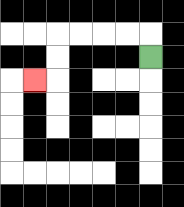{'start': '[6, 2]', 'end': '[1, 3]', 'path_directions': 'U,L,L,L,L,D,D,L', 'path_coordinates': '[[6, 2], [6, 1], [5, 1], [4, 1], [3, 1], [2, 1], [2, 2], [2, 3], [1, 3]]'}